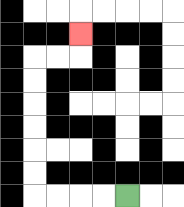{'start': '[5, 8]', 'end': '[3, 1]', 'path_directions': 'L,L,L,L,U,U,U,U,U,U,R,R,U', 'path_coordinates': '[[5, 8], [4, 8], [3, 8], [2, 8], [1, 8], [1, 7], [1, 6], [1, 5], [1, 4], [1, 3], [1, 2], [2, 2], [3, 2], [3, 1]]'}